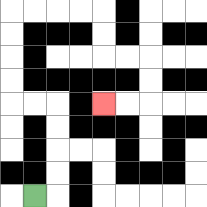{'start': '[1, 8]', 'end': '[4, 4]', 'path_directions': 'R,U,U,U,U,L,L,U,U,U,U,R,R,R,R,D,D,R,R,D,D,L,L', 'path_coordinates': '[[1, 8], [2, 8], [2, 7], [2, 6], [2, 5], [2, 4], [1, 4], [0, 4], [0, 3], [0, 2], [0, 1], [0, 0], [1, 0], [2, 0], [3, 0], [4, 0], [4, 1], [4, 2], [5, 2], [6, 2], [6, 3], [6, 4], [5, 4], [4, 4]]'}